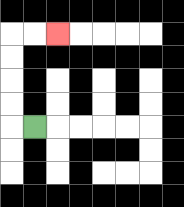{'start': '[1, 5]', 'end': '[2, 1]', 'path_directions': 'L,U,U,U,U,R,R', 'path_coordinates': '[[1, 5], [0, 5], [0, 4], [0, 3], [0, 2], [0, 1], [1, 1], [2, 1]]'}